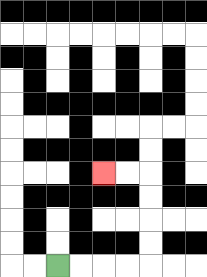{'start': '[2, 11]', 'end': '[4, 7]', 'path_directions': 'R,R,R,R,U,U,U,U,L,L', 'path_coordinates': '[[2, 11], [3, 11], [4, 11], [5, 11], [6, 11], [6, 10], [6, 9], [6, 8], [6, 7], [5, 7], [4, 7]]'}